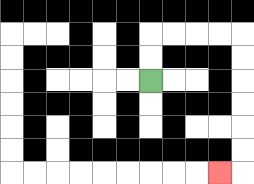{'start': '[6, 3]', 'end': '[9, 7]', 'path_directions': 'U,U,R,R,R,R,D,D,D,D,D,D,L', 'path_coordinates': '[[6, 3], [6, 2], [6, 1], [7, 1], [8, 1], [9, 1], [10, 1], [10, 2], [10, 3], [10, 4], [10, 5], [10, 6], [10, 7], [9, 7]]'}